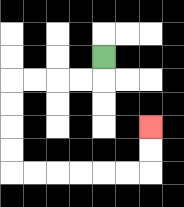{'start': '[4, 2]', 'end': '[6, 5]', 'path_directions': 'D,L,L,L,L,D,D,D,D,R,R,R,R,R,R,U,U', 'path_coordinates': '[[4, 2], [4, 3], [3, 3], [2, 3], [1, 3], [0, 3], [0, 4], [0, 5], [0, 6], [0, 7], [1, 7], [2, 7], [3, 7], [4, 7], [5, 7], [6, 7], [6, 6], [6, 5]]'}